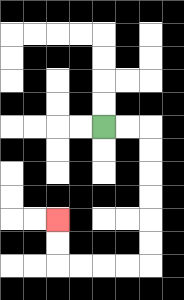{'start': '[4, 5]', 'end': '[2, 9]', 'path_directions': 'R,R,D,D,D,D,D,D,L,L,L,L,U,U', 'path_coordinates': '[[4, 5], [5, 5], [6, 5], [6, 6], [6, 7], [6, 8], [6, 9], [6, 10], [6, 11], [5, 11], [4, 11], [3, 11], [2, 11], [2, 10], [2, 9]]'}